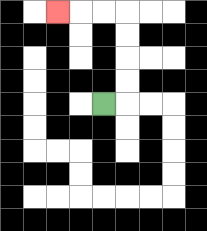{'start': '[4, 4]', 'end': '[2, 0]', 'path_directions': 'R,U,U,U,U,L,L,L', 'path_coordinates': '[[4, 4], [5, 4], [5, 3], [5, 2], [5, 1], [5, 0], [4, 0], [3, 0], [2, 0]]'}